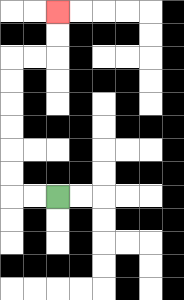{'start': '[2, 8]', 'end': '[2, 0]', 'path_directions': 'L,L,U,U,U,U,U,U,R,R,U,U', 'path_coordinates': '[[2, 8], [1, 8], [0, 8], [0, 7], [0, 6], [0, 5], [0, 4], [0, 3], [0, 2], [1, 2], [2, 2], [2, 1], [2, 0]]'}